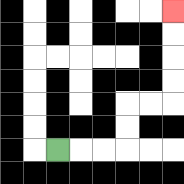{'start': '[2, 6]', 'end': '[7, 0]', 'path_directions': 'R,R,R,U,U,R,R,U,U,U,U', 'path_coordinates': '[[2, 6], [3, 6], [4, 6], [5, 6], [5, 5], [5, 4], [6, 4], [7, 4], [7, 3], [7, 2], [7, 1], [7, 0]]'}